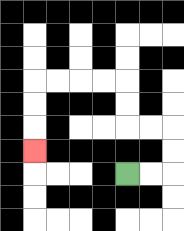{'start': '[5, 7]', 'end': '[1, 6]', 'path_directions': 'R,R,U,U,L,L,U,U,L,L,L,L,D,D,D', 'path_coordinates': '[[5, 7], [6, 7], [7, 7], [7, 6], [7, 5], [6, 5], [5, 5], [5, 4], [5, 3], [4, 3], [3, 3], [2, 3], [1, 3], [1, 4], [1, 5], [1, 6]]'}